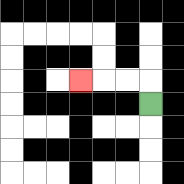{'start': '[6, 4]', 'end': '[3, 3]', 'path_directions': 'U,L,L,L', 'path_coordinates': '[[6, 4], [6, 3], [5, 3], [4, 3], [3, 3]]'}